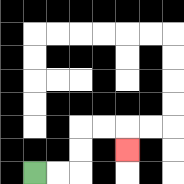{'start': '[1, 7]', 'end': '[5, 6]', 'path_directions': 'R,R,U,U,R,R,D', 'path_coordinates': '[[1, 7], [2, 7], [3, 7], [3, 6], [3, 5], [4, 5], [5, 5], [5, 6]]'}